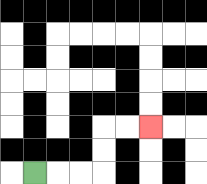{'start': '[1, 7]', 'end': '[6, 5]', 'path_directions': 'R,R,R,U,U,R,R', 'path_coordinates': '[[1, 7], [2, 7], [3, 7], [4, 7], [4, 6], [4, 5], [5, 5], [6, 5]]'}